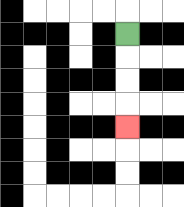{'start': '[5, 1]', 'end': '[5, 5]', 'path_directions': 'D,D,D,D', 'path_coordinates': '[[5, 1], [5, 2], [5, 3], [5, 4], [5, 5]]'}